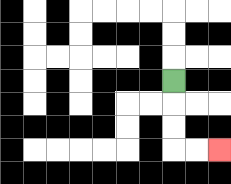{'start': '[7, 3]', 'end': '[9, 6]', 'path_directions': 'D,D,D,R,R', 'path_coordinates': '[[7, 3], [7, 4], [7, 5], [7, 6], [8, 6], [9, 6]]'}